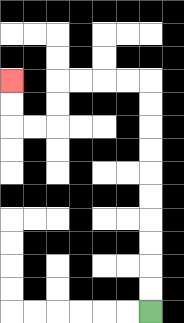{'start': '[6, 13]', 'end': '[0, 3]', 'path_directions': 'U,U,U,U,U,U,U,U,U,U,L,L,L,L,D,D,L,L,U,U', 'path_coordinates': '[[6, 13], [6, 12], [6, 11], [6, 10], [6, 9], [6, 8], [6, 7], [6, 6], [6, 5], [6, 4], [6, 3], [5, 3], [4, 3], [3, 3], [2, 3], [2, 4], [2, 5], [1, 5], [0, 5], [0, 4], [0, 3]]'}